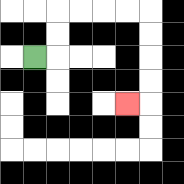{'start': '[1, 2]', 'end': '[5, 4]', 'path_directions': 'R,U,U,R,R,R,R,D,D,D,D,L', 'path_coordinates': '[[1, 2], [2, 2], [2, 1], [2, 0], [3, 0], [4, 0], [5, 0], [6, 0], [6, 1], [6, 2], [6, 3], [6, 4], [5, 4]]'}